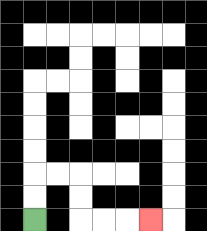{'start': '[1, 9]', 'end': '[6, 9]', 'path_directions': 'U,U,R,R,D,D,R,R,R', 'path_coordinates': '[[1, 9], [1, 8], [1, 7], [2, 7], [3, 7], [3, 8], [3, 9], [4, 9], [5, 9], [6, 9]]'}